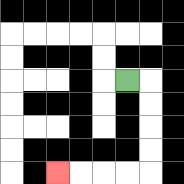{'start': '[5, 3]', 'end': '[2, 7]', 'path_directions': 'R,D,D,D,D,L,L,L,L', 'path_coordinates': '[[5, 3], [6, 3], [6, 4], [6, 5], [6, 6], [6, 7], [5, 7], [4, 7], [3, 7], [2, 7]]'}